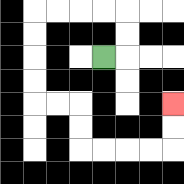{'start': '[4, 2]', 'end': '[7, 4]', 'path_directions': 'R,U,U,L,L,L,L,D,D,D,D,R,R,D,D,R,R,R,R,U,U', 'path_coordinates': '[[4, 2], [5, 2], [5, 1], [5, 0], [4, 0], [3, 0], [2, 0], [1, 0], [1, 1], [1, 2], [1, 3], [1, 4], [2, 4], [3, 4], [3, 5], [3, 6], [4, 6], [5, 6], [6, 6], [7, 6], [7, 5], [7, 4]]'}